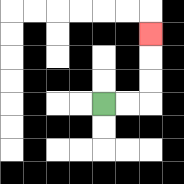{'start': '[4, 4]', 'end': '[6, 1]', 'path_directions': 'R,R,U,U,U', 'path_coordinates': '[[4, 4], [5, 4], [6, 4], [6, 3], [6, 2], [6, 1]]'}